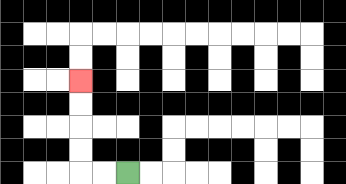{'start': '[5, 7]', 'end': '[3, 3]', 'path_directions': 'L,L,U,U,U,U', 'path_coordinates': '[[5, 7], [4, 7], [3, 7], [3, 6], [3, 5], [3, 4], [3, 3]]'}